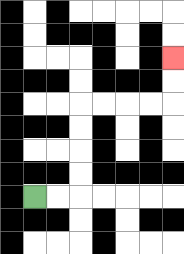{'start': '[1, 8]', 'end': '[7, 2]', 'path_directions': 'R,R,U,U,U,U,R,R,R,R,U,U', 'path_coordinates': '[[1, 8], [2, 8], [3, 8], [3, 7], [3, 6], [3, 5], [3, 4], [4, 4], [5, 4], [6, 4], [7, 4], [7, 3], [7, 2]]'}